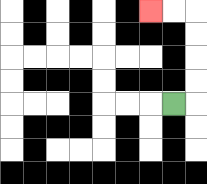{'start': '[7, 4]', 'end': '[6, 0]', 'path_directions': 'R,U,U,U,U,L,L', 'path_coordinates': '[[7, 4], [8, 4], [8, 3], [8, 2], [8, 1], [8, 0], [7, 0], [6, 0]]'}